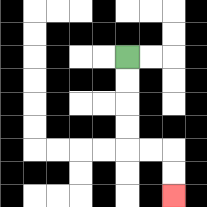{'start': '[5, 2]', 'end': '[7, 8]', 'path_directions': 'D,D,D,D,R,R,D,D', 'path_coordinates': '[[5, 2], [5, 3], [5, 4], [5, 5], [5, 6], [6, 6], [7, 6], [7, 7], [7, 8]]'}